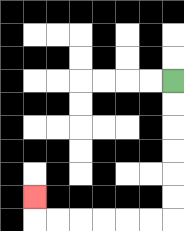{'start': '[7, 3]', 'end': '[1, 8]', 'path_directions': 'D,D,D,D,D,D,L,L,L,L,L,L,U', 'path_coordinates': '[[7, 3], [7, 4], [7, 5], [7, 6], [7, 7], [7, 8], [7, 9], [6, 9], [5, 9], [4, 9], [3, 9], [2, 9], [1, 9], [1, 8]]'}